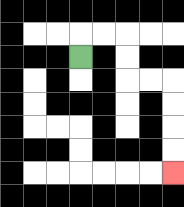{'start': '[3, 2]', 'end': '[7, 7]', 'path_directions': 'U,R,R,D,D,R,R,D,D,D,D', 'path_coordinates': '[[3, 2], [3, 1], [4, 1], [5, 1], [5, 2], [5, 3], [6, 3], [7, 3], [7, 4], [7, 5], [7, 6], [7, 7]]'}